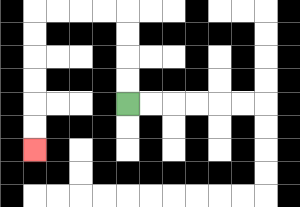{'start': '[5, 4]', 'end': '[1, 6]', 'path_directions': 'U,U,U,U,L,L,L,L,D,D,D,D,D,D', 'path_coordinates': '[[5, 4], [5, 3], [5, 2], [5, 1], [5, 0], [4, 0], [3, 0], [2, 0], [1, 0], [1, 1], [1, 2], [1, 3], [1, 4], [1, 5], [1, 6]]'}